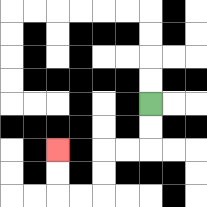{'start': '[6, 4]', 'end': '[2, 6]', 'path_directions': 'D,D,L,L,D,D,L,L,U,U', 'path_coordinates': '[[6, 4], [6, 5], [6, 6], [5, 6], [4, 6], [4, 7], [4, 8], [3, 8], [2, 8], [2, 7], [2, 6]]'}